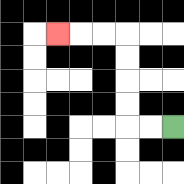{'start': '[7, 5]', 'end': '[2, 1]', 'path_directions': 'L,L,U,U,U,U,L,L,L', 'path_coordinates': '[[7, 5], [6, 5], [5, 5], [5, 4], [5, 3], [5, 2], [5, 1], [4, 1], [3, 1], [2, 1]]'}